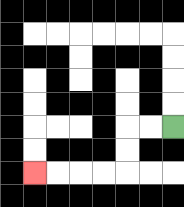{'start': '[7, 5]', 'end': '[1, 7]', 'path_directions': 'L,L,D,D,L,L,L,L', 'path_coordinates': '[[7, 5], [6, 5], [5, 5], [5, 6], [5, 7], [4, 7], [3, 7], [2, 7], [1, 7]]'}